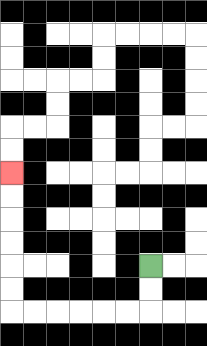{'start': '[6, 11]', 'end': '[0, 7]', 'path_directions': 'D,D,L,L,L,L,L,L,U,U,U,U,U,U', 'path_coordinates': '[[6, 11], [6, 12], [6, 13], [5, 13], [4, 13], [3, 13], [2, 13], [1, 13], [0, 13], [0, 12], [0, 11], [0, 10], [0, 9], [0, 8], [0, 7]]'}